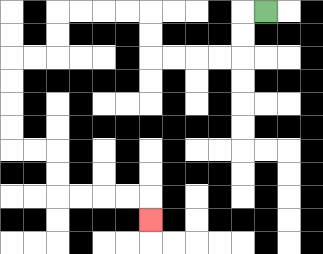{'start': '[11, 0]', 'end': '[6, 9]', 'path_directions': 'L,D,D,L,L,L,L,U,U,L,L,L,L,D,D,L,L,D,D,D,D,R,R,D,D,R,R,R,R,D', 'path_coordinates': '[[11, 0], [10, 0], [10, 1], [10, 2], [9, 2], [8, 2], [7, 2], [6, 2], [6, 1], [6, 0], [5, 0], [4, 0], [3, 0], [2, 0], [2, 1], [2, 2], [1, 2], [0, 2], [0, 3], [0, 4], [0, 5], [0, 6], [1, 6], [2, 6], [2, 7], [2, 8], [3, 8], [4, 8], [5, 8], [6, 8], [6, 9]]'}